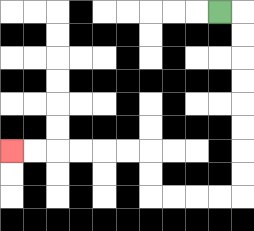{'start': '[9, 0]', 'end': '[0, 6]', 'path_directions': 'R,D,D,D,D,D,D,D,D,L,L,L,L,U,U,L,L,L,L,L,L', 'path_coordinates': '[[9, 0], [10, 0], [10, 1], [10, 2], [10, 3], [10, 4], [10, 5], [10, 6], [10, 7], [10, 8], [9, 8], [8, 8], [7, 8], [6, 8], [6, 7], [6, 6], [5, 6], [4, 6], [3, 6], [2, 6], [1, 6], [0, 6]]'}